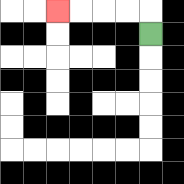{'start': '[6, 1]', 'end': '[2, 0]', 'path_directions': 'U,L,L,L,L', 'path_coordinates': '[[6, 1], [6, 0], [5, 0], [4, 0], [3, 0], [2, 0]]'}